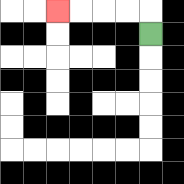{'start': '[6, 1]', 'end': '[2, 0]', 'path_directions': 'U,L,L,L,L', 'path_coordinates': '[[6, 1], [6, 0], [5, 0], [4, 0], [3, 0], [2, 0]]'}